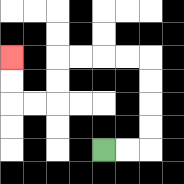{'start': '[4, 6]', 'end': '[0, 2]', 'path_directions': 'R,R,U,U,U,U,L,L,L,L,D,D,L,L,U,U', 'path_coordinates': '[[4, 6], [5, 6], [6, 6], [6, 5], [6, 4], [6, 3], [6, 2], [5, 2], [4, 2], [3, 2], [2, 2], [2, 3], [2, 4], [1, 4], [0, 4], [0, 3], [0, 2]]'}